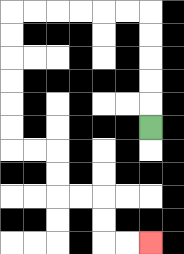{'start': '[6, 5]', 'end': '[6, 10]', 'path_directions': 'U,U,U,U,U,L,L,L,L,L,L,D,D,D,D,D,D,R,R,D,D,R,R,D,D,R,R', 'path_coordinates': '[[6, 5], [6, 4], [6, 3], [6, 2], [6, 1], [6, 0], [5, 0], [4, 0], [3, 0], [2, 0], [1, 0], [0, 0], [0, 1], [0, 2], [0, 3], [0, 4], [0, 5], [0, 6], [1, 6], [2, 6], [2, 7], [2, 8], [3, 8], [4, 8], [4, 9], [4, 10], [5, 10], [6, 10]]'}